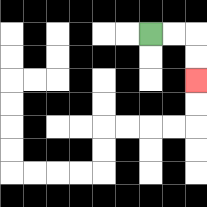{'start': '[6, 1]', 'end': '[8, 3]', 'path_directions': 'R,R,D,D', 'path_coordinates': '[[6, 1], [7, 1], [8, 1], [8, 2], [8, 3]]'}